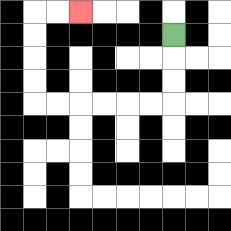{'start': '[7, 1]', 'end': '[3, 0]', 'path_directions': 'D,D,D,L,L,L,L,L,L,U,U,U,U,R,R', 'path_coordinates': '[[7, 1], [7, 2], [7, 3], [7, 4], [6, 4], [5, 4], [4, 4], [3, 4], [2, 4], [1, 4], [1, 3], [1, 2], [1, 1], [1, 0], [2, 0], [3, 0]]'}